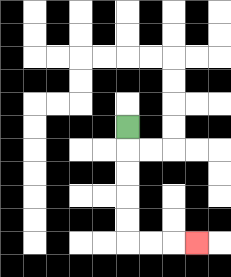{'start': '[5, 5]', 'end': '[8, 10]', 'path_directions': 'D,D,D,D,D,R,R,R', 'path_coordinates': '[[5, 5], [5, 6], [5, 7], [5, 8], [5, 9], [5, 10], [6, 10], [7, 10], [8, 10]]'}